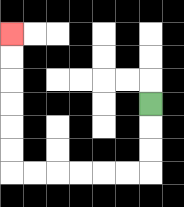{'start': '[6, 4]', 'end': '[0, 1]', 'path_directions': 'D,D,D,L,L,L,L,L,L,U,U,U,U,U,U', 'path_coordinates': '[[6, 4], [6, 5], [6, 6], [6, 7], [5, 7], [4, 7], [3, 7], [2, 7], [1, 7], [0, 7], [0, 6], [0, 5], [0, 4], [0, 3], [0, 2], [0, 1]]'}